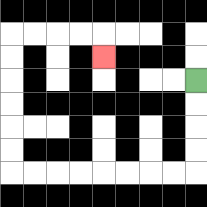{'start': '[8, 3]', 'end': '[4, 2]', 'path_directions': 'D,D,D,D,L,L,L,L,L,L,L,L,U,U,U,U,U,U,R,R,R,R,D', 'path_coordinates': '[[8, 3], [8, 4], [8, 5], [8, 6], [8, 7], [7, 7], [6, 7], [5, 7], [4, 7], [3, 7], [2, 7], [1, 7], [0, 7], [0, 6], [0, 5], [0, 4], [0, 3], [0, 2], [0, 1], [1, 1], [2, 1], [3, 1], [4, 1], [4, 2]]'}